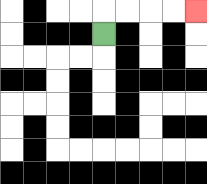{'start': '[4, 1]', 'end': '[8, 0]', 'path_directions': 'U,R,R,R,R', 'path_coordinates': '[[4, 1], [4, 0], [5, 0], [6, 0], [7, 0], [8, 0]]'}